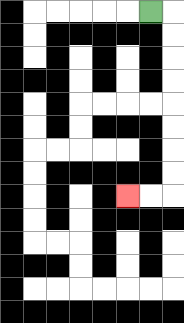{'start': '[6, 0]', 'end': '[5, 8]', 'path_directions': 'R,D,D,D,D,D,D,D,D,L,L', 'path_coordinates': '[[6, 0], [7, 0], [7, 1], [7, 2], [7, 3], [7, 4], [7, 5], [7, 6], [7, 7], [7, 8], [6, 8], [5, 8]]'}